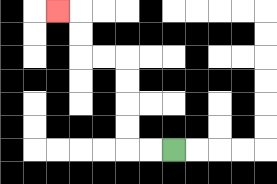{'start': '[7, 6]', 'end': '[2, 0]', 'path_directions': 'L,L,U,U,U,U,L,L,U,U,L', 'path_coordinates': '[[7, 6], [6, 6], [5, 6], [5, 5], [5, 4], [5, 3], [5, 2], [4, 2], [3, 2], [3, 1], [3, 0], [2, 0]]'}